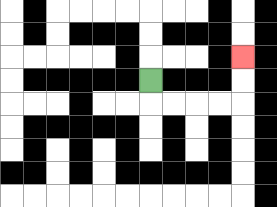{'start': '[6, 3]', 'end': '[10, 2]', 'path_directions': 'D,R,R,R,R,U,U', 'path_coordinates': '[[6, 3], [6, 4], [7, 4], [8, 4], [9, 4], [10, 4], [10, 3], [10, 2]]'}